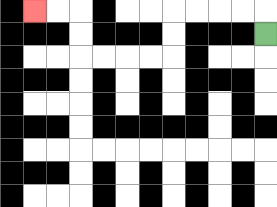{'start': '[11, 1]', 'end': '[1, 0]', 'path_directions': 'U,L,L,L,L,D,D,L,L,L,L,U,U,L,L', 'path_coordinates': '[[11, 1], [11, 0], [10, 0], [9, 0], [8, 0], [7, 0], [7, 1], [7, 2], [6, 2], [5, 2], [4, 2], [3, 2], [3, 1], [3, 0], [2, 0], [1, 0]]'}